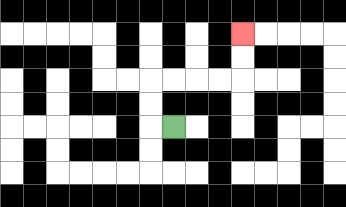{'start': '[7, 5]', 'end': '[10, 1]', 'path_directions': 'L,U,U,R,R,R,R,U,U', 'path_coordinates': '[[7, 5], [6, 5], [6, 4], [6, 3], [7, 3], [8, 3], [9, 3], [10, 3], [10, 2], [10, 1]]'}